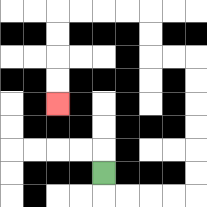{'start': '[4, 7]', 'end': '[2, 4]', 'path_directions': 'D,R,R,R,R,U,U,U,U,U,U,L,L,U,U,L,L,L,L,D,D,D,D', 'path_coordinates': '[[4, 7], [4, 8], [5, 8], [6, 8], [7, 8], [8, 8], [8, 7], [8, 6], [8, 5], [8, 4], [8, 3], [8, 2], [7, 2], [6, 2], [6, 1], [6, 0], [5, 0], [4, 0], [3, 0], [2, 0], [2, 1], [2, 2], [2, 3], [2, 4]]'}